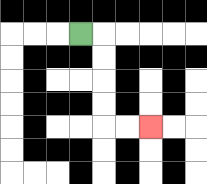{'start': '[3, 1]', 'end': '[6, 5]', 'path_directions': 'R,D,D,D,D,R,R', 'path_coordinates': '[[3, 1], [4, 1], [4, 2], [4, 3], [4, 4], [4, 5], [5, 5], [6, 5]]'}